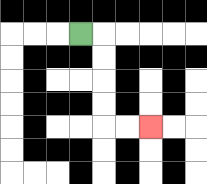{'start': '[3, 1]', 'end': '[6, 5]', 'path_directions': 'R,D,D,D,D,R,R', 'path_coordinates': '[[3, 1], [4, 1], [4, 2], [4, 3], [4, 4], [4, 5], [5, 5], [6, 5]]'}